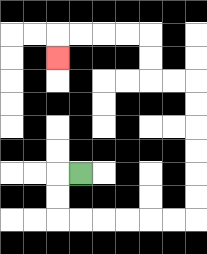{'start': '[3, 7]', 'end': '[2, 2]', 'path_directions': 'L,D,D,R,R,R,R,R,R,U,U,U,U,U,U,L,L,U,U,L,L,L,L,D', 'path_coordinates': '[[3, 7], [2, 7], [2, 8], [2, 9], [3, 9], [4, 9], [5, 9], [6, 9], [7, 9], [8, 9], [8, 8], [8, 7], [8, 6], [8, 5], [8, 4], [8, 3], [7, 3], [6, 3], [6, 2], [6, 1], [5, 1], [4, 1], [3, 1], [2, 1], [2, 2]]'}